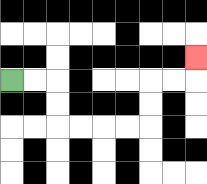{'start': '[0, 3]', 'end': '[8, 2]', 'path_directions': 'R,R,D,D,R,R,R,R,U,U,R,R,U', 'path_coordinates': '[[0, 3], [1, 3], [2, 3], [2, 4], [2, 5], [3, 5], [4, 5], [5, 5], [6, 5], [6, 4], [6, 3], [7, 3], [8, 3], [8, 2]]'}